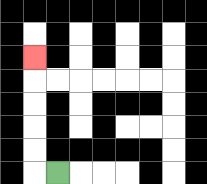{'start': '[2, 7]', 'end': '[1, 2]', 'path_directions': 'L,U,U,U,U,U', 'path_coordinates': '[[2, 7], [1, 7], [1, 6], [1, 5], [1, 4], [1, 3], [1, 2]]'}